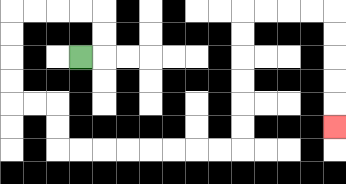{'start': '[3, 2]', 'end': '[14, 5]', 'path_directions': 'R,U,U,L,L,L,L,D,D,D,D,R,R,D,D,R,R,R,R,R,R,R,R,U,U,U,U,U,U,R,R,R,R,D,D,D,D,D', 'path_coordinates': '[[3, 2], [4, 2], [4, 1], [4, 0], [3, 0], [2, 0], [1, 0], [0, 0], [0, 1], [0, 2], [0, 3], [0, 4], [1, 4], [2, 4], [2, 5], [2, 6], [3, 6], [4, 6], [5, 6], [6, 6], [7, 6], [8, 6], [9, 6], [10, 6], [10, 5], [10, 4], [10, 3], [10, 2], [10, 1], [10, 0], [11, 0], [12, 0], [13, 0], [14, 0], [14, 1], [14, 2], [14, 3], [14, 4], [14, 5]]'}